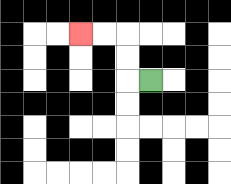{'start': '[6, 3]', 'end': '[3, 1]', 'path_directions': 'L,U,U,L,L', 'path_coordinates': '[[6, 3], [5, 3], [5, 2], [5, 1], [4, 1], [3, 1]]'}